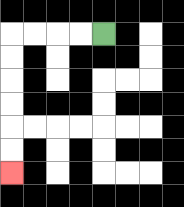{'start': '[4, 1]', 'end': '[0, 7]', 'path_directions': 'L,L,L,L,D,D,D,D,D,D', 'path_coordinates': '[[4, 1], [3, 1], [2, 1], [1, 1], [0, 1], [0, 2], [0, 3], [0, 4], [0, 5], [0, 6], [0, 7]]'}